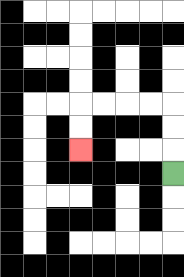{'start': '[7, 7]', 'end': '[3, 6]', 'path_directions': 'U,U,U,L,L,L,L,D,D', 'path_coordinates': '[[7, 7], [7, 6], [7, 5], [7, 4], [6, 4], [5, 4], [4, 4], [3, 4], [3, 5], [3, 6]]'}